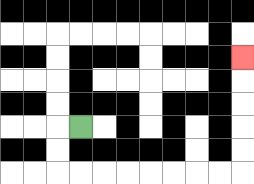{'start': '[3, 5]', 'end': '[10, 2]', 'path_directions': 'L,D,D,R,R,R,R,R,R,R,R,U,U,U,U,U', 'path_coordinates': '[[3, 5], [2, 5], [2, 6], [2, 7], [3, 7], [4, 7], [5, 7], [6, 7], [7, 7], [8, 7], [9, 7], [10, 7], [10, 6], [10, 5], [10, 4], [10, 3], [10, 2]]'}